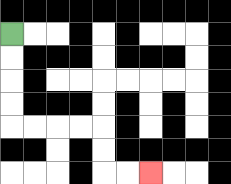{'start': '[0, 1]', 'end': '[6, 7]', 'path_directions': 'D,D,D,D,R,R,R,R,D,D,R,R', 'path_coordinates': '[[0, 1], [0, 2], [0, 3], [0, 4], [0, 5], [1, 5], [2, 5], [3, 5], [4, 5], [4, 6], [4, 7], [5, 7], [6, 7]]'}